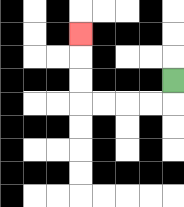{'start': '[7, 3]', 'end': '[3, 1]', 'path_directions': 'D,L,L,L,L,U,U,U', 'path_coordinates': '[[7, 3], [7, 4], [6, 4], [5, 4], [4, 4], [3, 4], [3, 3], [3, 2], [3, 1]]'}